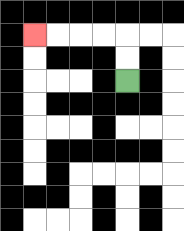{'start': '[5, 3]', 'end': '[1, 1]', 'path_directions': 'U,U,L,L,L,L', 'path_coordinates': '[[5, 3], [5, 2], [5, 1], [4, 1], [3, 1], [2, 1], [1, 1]]'}